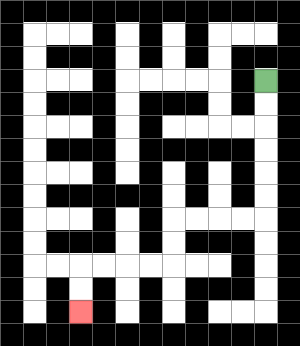{'start': '[11, 3]', 'end': '[3, 13]', 'path_directions': 'D,D,D,D,D,D,L,L,L,L,D,D,L,L,L,L,D,D', 'path_coordinates': '[[11, 3], [11, 4], [11, 5], [11, 6], [11, 7], [11, 8], [11, 9], [10, 9], [9, 9], [8, 9], [7, 9], [7, 10], [7, 11], [6, 11], [5, 11], [4, 11], [3, 11], [3, 12], [3, 13]]'}